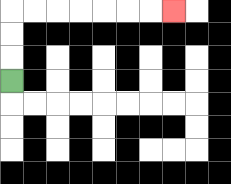{'start': '[0, 3]', 'end': '[7, 0]', 'path_directions': 'U,U,U,R,R,R,R,R,R,R', 'path_coordinates': '[[0, 3], [0, 2], [0, 1], [0, 0], [1, 0], [2, 0], [3, 0], [4, 0], [5, 0], [6, 0], [7, 0]]'}